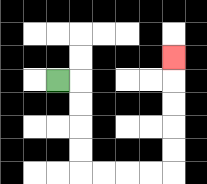{'start': '[2, 3]', 'end': '[7, 2]', 'path_directions': 'R,D,D,D,D,R,R,R,R,U,U,U,U,U', 'path_coordinates': '[[2, 3], [3, 3], [3, 4], [3, 5], [3, 6], [3, 7], [4, 7], [5, 7], [6, 7], [7, 7], [7, 6], [7, 5], [7, 4], [7, 3], [7, 2]]'}